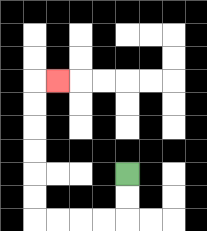{'start': '[5, 7]', 'end': '[2, 3]', 'path_directions': 'D,D,L,L,L,L,U,U,U,U,U,U,R', 'path_coordinates': '[[5, 7], [5, 8], [5, 9], [4, 9], [3, 9], [2, 9], [1, 9], [1, 8], [1, 7], [1, 6], [1, 5], [1, 4], [1, 3], [2, 3]]'}